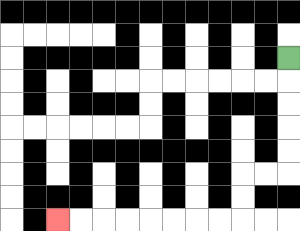{'start': '[12, 2]', 'end': '[2, 9]', 'path_directions': 'D,D,D,D,D,L,L,D,D,L,L,L,L,L,L,L,L', 'path_coordinates': '[[12, 2], [12, 3], [12, 4], [12, 5], [12, 6], [12, 7], [11, 7], [10, 7], [10, 8], [10, 9], [9, 9], [8, 9], [7, 9], [6, 9], [5, 9], [4, 9], [3, 9], [2, 9]]'}